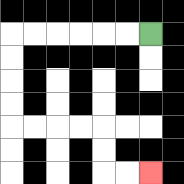{'start': '[6, 1]', 'end': '[6, 7]', 'path_directions': 'L,L,L,L,L,L,D,D,D,D,R,R,R,R,D,D,R,R', 'path_coordinates': '[[6, 1], [5, 1], [4, 1], [3, 1], [2, 1], [1, 1], [0, 1], [0, 2], [0, 3], [0, 4], [0, 5], [1, 5], [2, 5], [3, 5], [4, 5], [4, 6], [4, 7], [5, 7], [6, 7]]'}